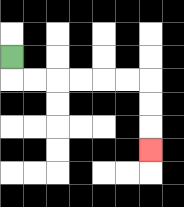{'start': '[0, 2]', 'end': '[6, 6]', 'path_directions': 'D,R,R,R,R,R,R,D,D,D', 'path_coordinates': '[[0, 2], [0, 3], [1, 3], [2, 3], [3, 3], [4, 3], [5, 3], [6, 3], [6, 4], [6, 5], [6, 6]]'}